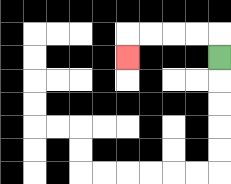{'start': '[9, 2]', 'end': '[5, 2]', 'path_directions': 'U,L,L,L,L,D', 'path_coordinates': '[[9, 2], [9, 1], [8, 1], [7, 1], [6, 1], [5, 1], [5, 2]]'}